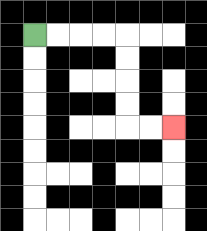{'start': '[1, 1]', 'end': '[7, 5]', 'path_directions': 'R,R,R,R,D,D,D,D,R,R', 'path_coordinates': '[[1, 1], [2, 1], [3, 1], [4, 1], [5, 1], [5, 2], [5, 3], [5, 4], [5, 5], [6, 5], [7, 5]]'}